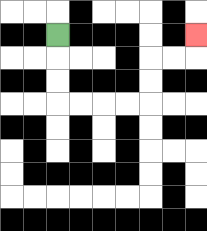{'start': '[2, 1]', 'end': '[8, 1]', 'path_directions': 'D,D,D,R,R,R,R,U,U,R,R,U', 'path_coordinates': '[[2, 1], [2, 2], [2, 3], [2, 4], [3, 4], [4, 4], [5, 4], [6, 4], [6, 3], [6, 2], [7, 2], [8, 2], [8, 1]]'}